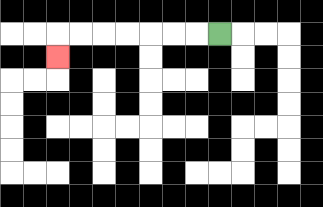{'start': '[9, 1]', 'end': '[2, 2]', 'path_directions': 'L,L,L,L,L,L,L,D', 'path_coordinates': '[[9, 1], [8, 1], [7, 1], [6, 1], [5, 1], [4, 1], [3, 1], [2, 1], [2, 2]]'}